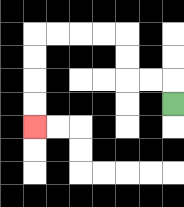{'start': '[7, 4]', 'end': '[1, 5]', 'path_directions': 'U,L,L,U,U,L,L,L,L,D,D,D,D', 'path_coordinates': '[[7, 4], [7, 3], [6, 3], [5, 3], [5, 2], [5, 1], [4, 1], [3, 1], [2, 1], [1, 1], [1, 2], [1, 3], [1, 4], [1, 5]]'}